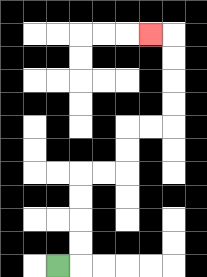{'start': '[2, 11]', 'end': '[6, 1]', 'path_directions': 'R,U,U,U,U,R,R,U,U,R,R,U,U,U,U,L', 'path_coordinates': '[[2, 11], [3, 11], [3, 10], [3, 9], [3, 8], [3, 7], [4, 7], [5, 7], [5, 6], [5, 5], [6, 5], [7, 5], [7, 4], [7, 3], [7, 2], [7, 1], [6, 1]]'}